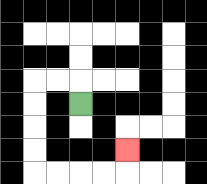{'start': '[3, 4]', 'end': '[5, 6]', 'path_directions': 'U,L,L,D,D,D,D,R,R,R,R,U', 'path_coordinates': '[[3, 4], [3, 3], [2, 3], [1, 3], [1, 4], [1, 5], [1, 6], [1, 7], [2, 7], [3, 7], [4, 7], [5, 7], [5, 6]]'}